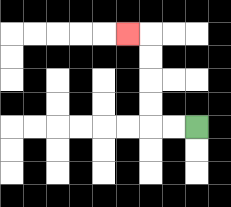{'start': '[8, 5]', 'end': '[5, 1]', 'path_directions': 'L,L,U,U,U,U,L', 'path_coordinates': '[[8, 5], [7, 5], [6, 5], [6, 4], [6, 3], [6, 2], [6, 1], [5, 1]]'}